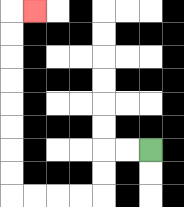{'start': '[6, 6]', 'end': '[1, 0]', 'path_directions': 'L,L,D,D,L,L,L,L,U,U,U,U,U,U,U,U,R', 'path_coordinates': '[[6, 6], [5, 6], [4, 6], [4, 7], [4, 8], [3, 8], [2, 8], [1, 8], [0, 8], [0, 7], [0, 6], [0, 5], [0, 4], [0, 3], [0, 2], [0, 1], [0, 0], [1, 0]]'}